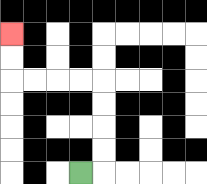{'start': '[3, 7]', 'end': '[0, 1]', 'path_directions': 'R,U,U,U,U,L,L,L,L,U,U', 'path_coordinates': '[[3, 7], [4, 7], [4, 6], [4, 5], [4, 4], [4, 3], [3, 3], [2, 3], [1, 3], [0, 3], [0, 2], [0, 1]]'}